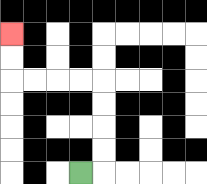{'start': '[3, 7]', 'end': '[0, 1]', 'path_directions': 'R,U,U,U,U,L,L,L,L,U,U', 'path_coordinates': '[[3, 7], [4, 7], [4, 6], [4, 5], [4, 4], [4, 3], [3, 3], [2, 3], [1, 3], [0, 3], [0, 2], [0, 1]]'}